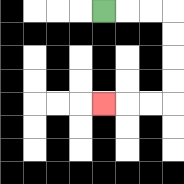{'start': '[4, 0]', 'end': '[4, 4]', 'path_directions': 'R,R,R,D,D,D,D,L,L,L', 'path_coordinates': '[[4, 0], [5, 0], [6, 0], [7, 0], [7, 1], [7, 2], [7, 3], [7, 4], [6, 4], [5, 4], [4, 4]]'}